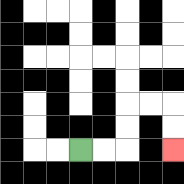{'start': '[3, 6]', 'end': '[7, 6]', 'path_directions': 'R,R,U,U,R,R,D,D', 'path_coordinates': '[[3, 6], [4, 6], [5, 6], [5, 5], [5, 4], [6, 4], [7, 4], [7, 5], [7, 6]]'}